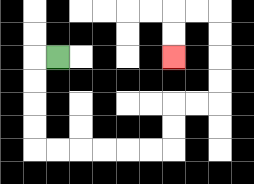{'start': '[2, 2]', 'end': '[7, 2]', 'path_directions': 'L,D,D,D,D,R,R,R,R,R,R,U,U,R,R,U,U,U,U,L,L,D,D', 'path_coordinates': '[[2, 2], [1, 2], [1, 3], [1, 4], [1, 5], [1, 6], [2, 6], [3, 6], [4, 6], [5, 6], [6, 6], [7, 6], [7, 5], [7, 4], [8, 4], [9, 4], [9, 3], [9, 2], [9, 1], [9, 0], [8, 0], [7, 0], [7, 1], [7, 2]]'}